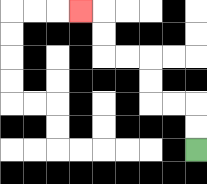{'start': '[8, 6]', 'end': '[3, 0]', 'path_directions': 'U,U,L,L,U,U,L,L,U,U,L', 'path_coordinates': '[[8, 6], [8, 5], [8, 4], [7, 4], [6, 4], [6, 3], [6, 2], [5, 2], [4, 2], [4, 1], [4, 0], [3, 0]]'}